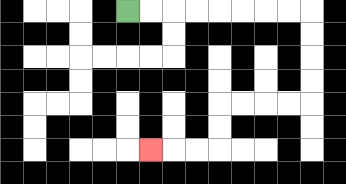{'start': '[5, 0]', 'end': '[6, 6]', 'path_directions': 'R,R,R,R,R,R,R,R,D,D,D,D,L,L,L,L,D,D,L,L,L', 'path_coordinates': '[[5, 0], [6, 0], [7, 0], [8, 0], [9, 0], [10, 0], [11, 0], [12, 0], [13, 0], [13, 1], [13, 2], [13, 3], [13, 4], [12, 4], [11, 4], [10, 4], [9, 4], [9, 5], [9, 6], [8, 6], [7, 6], [6, 6]]'}